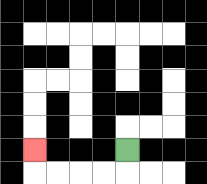{'start': '[5, 6]', 'end': '[1, 6]', 'path_directions': 'D,L,L,L,L,U', 'path_coordinates': '[[5, 6], [5, 7], [4, 7], [3, 7], [2, 7], [1, 7], [1, 6]]'}